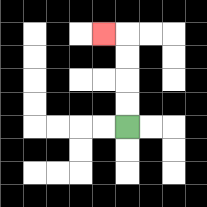{'start': '[5, 5]', 'end': '[4, 1]', 'path_directions': 'U,U,U,U,L', 'path_coordinates': '[[5, 5], [5, 4], [5, 3], [5, 2], [5, 1], [4, 1]]'}